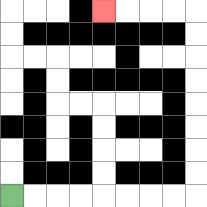{'start': '[0, 8]', 'end': '[4, 0]', 'path_directions': 'R,R,R,R,R,R,R,R,U,U,U,U,U,U,U,U,L,L,L,L', 'path_coordinates': '[[0, 8], [1, 8], [2, 8], [3, 8], [4, 8], [5, 8], [6, 8], [7, 8], [8, 8], [8, 7], [8, 6], [8, 5], [8, 4], [8, 3], [8, 2], [8, 1], [8, 0], [7, 0], [6, 0], [5, 0], [4, 0]]'}